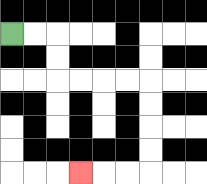{'start': '[0, 1]', 'end': '[3, 7]', 'path_directions': 'R,R,D,D,R,R,R,R,D,D,D,D,L,L,L', 'path_coordinates': '[[0, 1], [1, 1], [2, 1], [2, 2], [2, 3], [3, 3], [4, 3], [5, 3], [6, 3], [6, 4], [6, 5], [6, 6], [6, 7], [5, 7], [4, 7], [3, 7]]'}